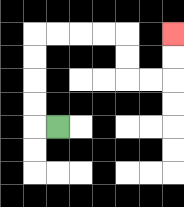{'start': '[2, 5]', 'end': '[7, 1]', 'path_directions': 'L,U,U,U,U,R,R,R,R,D,D,R,R,U,U', 'path_coordinates': '[[2, 5], [1, 5], [1, 4], [1, 3], [1, 2], [1, 1], [2, 1], [3, 1], [4, 1], [5, 1], [5, 2], [5, 3], [6, 3], [7, 3], [7, 2], [7, 1]]'}